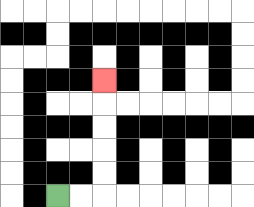{'start': '[2, 8]', 'end': '[4, 3]', 'path_directions': 'R,R,U,U,U,U,U', 'path_coordinates': '[[2, 8], [3, 8], [4, 8], [4, 7], [4, 6], [4, 5], [4, 4], [4, 3]]'}